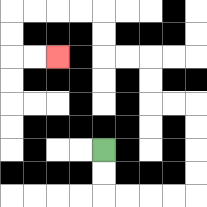{'start': '[4, 6]', 'end': '[2, 2]', 'path_directions': 'D,D,R,R,R,R,U,U,U,U,L,L,U,U,L,L,U,U,L,L,L,L,D,D,R,R', 'path_coordinates': '[[4, 6], [4, 7], [4, 8], [5, 8], [6, 8], [7, 8], [8, 8], [8, 7], [8, 6], [8, 5], [8, 4], [7, 4], [6, 4], [6, 3], [6, 2], [5, 2], [4, 2], [4, 1], [4, 0], [3, 0], [2, 0], [1, 0], [0, 0], [0, 1], [0, 2], [1, 2], [2, 2]]'}